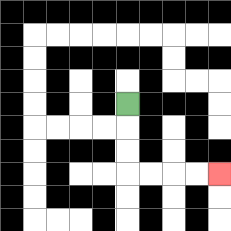{'start': '[5, 4]', 'end': '[9, 7]', 'path_directions': 'D,D,D,R,R,R,R', 'path_coordinates': '[[5, 4], [5, 5], [5, 6], [5, 7], [6, 7], [7, 7], [8, 7], [9, 7]]'}